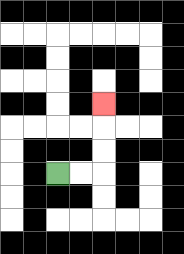{'start': '[2, 7]', 'end': '[4, 4]', 'path_directions': 'R,R,U,U,U', 'path_coordinates': '[[2, 7], [3, 7], [4, 7], [4, 6], [4, 5], [4, 4]]'}